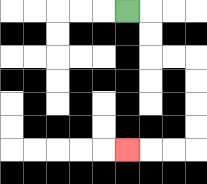{'start': '[5, 0]', 'end': '[5, 6]', 'path_directions': 'R,D,D,R,R,D,D,D,D,L,L,L', 'path_coordinates': '[[5, 0], [6, 0], [6, 1], [6, 2], [7, 2], [8, 2], [8, 3], [8, 4], [8, 5], [8, 6], [7, 6], [6, 6], [5, 6]]'}